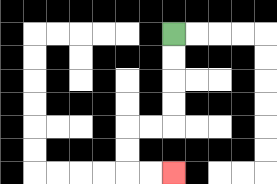{'start': '[7, 1]', 'end': '[7, 7]', 'path_directions': 'D,D,D,D,L,L,D,D,R,R', 'path_coordinates': '[[7, 1], [7, 2], [7, 3], [7, 4], [7, 5], [6, 5], [5, 5], [5, 6], [5, 7], [6, 7], [7, 7]]'}